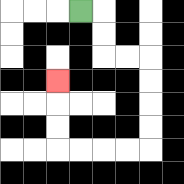{'start': '[3, 0]', 'end': '[2, 3]', 'path_directions': 'R,D,D,R,R,D,D,D,D,L,L,L,L,U,U,U', 'path_coordinates': '[[3, 0], [4, 0], [4, 1], [4, 2], [5, 2], [6, 2], [6, 3], [6, 4], [6, 5], [6, 6], [5, 6], [4, 6], [3, 6], [2, 6], [2, 5], [2, 4], [2, 3]]'}